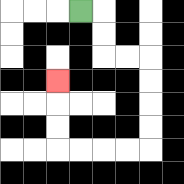{'start': '[3, 0]', 'end': '[2, 3]', 'path_directions': 'R,D,D,R,R,D,D,D,D,L,L,L,L,U,U,U', 'path_coordinates': '[[3, 0], [4, 0], [4, 1], [4, 2], [5, 2], [6, 2], [6, 3], [6, 4], [6, 5], [6, 6], [5, 6], [4, 6], [3, 6], [2, 6], [2, 5], [2, 4], [2, 3]]'}